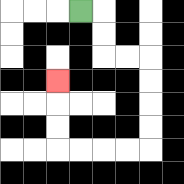{'start': '[3, 0]', 'end': '[2, 3]', 'path_directions': 'R,D,D,R,R,D,D,D,D,L,L,L,L,U,U,U', 'path_coordinates': '[[3, 0], [4, 0], [4, 1], [4, 2], [5, 2], [6, 2], [6, 3], [6, 4], [6, 5], [6, 6], [5, 6], [4, 6], [3, 6], [2, 6], [2, 5], [2, 4], [2, 3]]'}